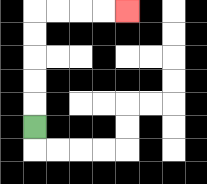{'start': '[1, 5]', 'end': '[5, 0]', 'path_directions': 'U,U,U,U,U,R,R,R,R', 'path_coordinates': '[[1, 5], [1, 4], [1, 3], [1, 2], [1, 1], [1, 0], [2, 0], [3, 0], [4, 0], [5, 0]]'}